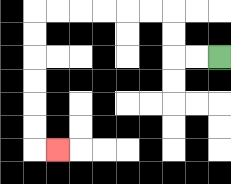{'start': '[9, 2]', 'end': '[2, 6]', 'path_directions': 'L,L,U,U,L,L,L,L,L,L,D,D,D,D,D,D,R', 'path_coordinates': '[[9, 2], [8, 2], [7, 2], [7, 1], [7, 0], [6, 0], [5, 0], [4, 0], [3, 0], [2, 0], [1, 0], [1, 1], [1, 2], [1, 3], [1, 4], [1, 5], [1, 6], [2, 6]]'}